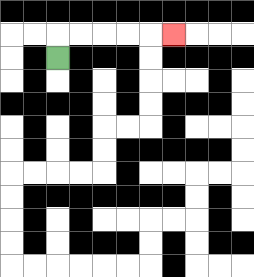{'start': '[2, 2]', 'end': '[7, 1]', 'path_directions': 'U,R,R,R,R,R', 'path_coordinates': '[[2, 2], [2, 1], [3, 1], [4, 1], [5, 1], [6, 1], [7, 1]]'}